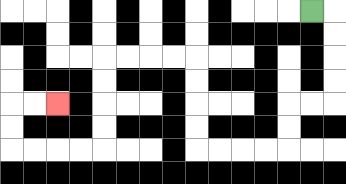{'start': '[13, 0]', 'end': '[2, 4]', 'path_directions': 'R,D,D,D,D,L,L,D,D,L,L,L,L,U,U,U,U,L,L,L,L,D,D,D,D,L,L,L,L,U,U,R,R', 'path_coordinates': '[[13, 0], [14, 0], [14, 1], [14, 2], [14, 3], [14, 4], [13, 4], [12, 4], [12, 5], [12, 6], [11, 6], [10, 6], [9, 6], [8, 6], [8, 5], [8, 4], [8, 3], [8, 2], [7, 2], [6, 2], [5, 2], [4, 2], [4, 3], [4, 4], [4, 5], [4, 6], [3, 6], [2, 6], [1, 6], [0, 6], [0, 5], [0, 4], [1, 4], [2, 4]]'}